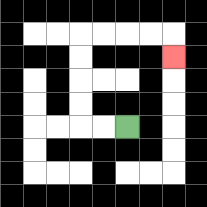{'start': '[5, 5]', 'end': '[7, 2]', 'path_directions': 'L,L,U,U,U,U,R,R,R,R,D', 'path_coordinates': '[[5, 5], [4, 5], [3, 5], [3, 4], [3, 3], [3, 2], [3, 1], [4, 1], [5, 1], [6, 1], [7, 1], [7, 2]]'}